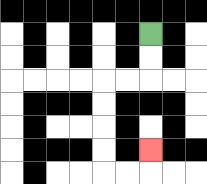{'start': '[6, 1]', 'end': '[6, 6]', 'path_directions': 'D,D,L,L,D,D,D,D,R,R,U', 'path_coordinates': '[[6, 1], [6, 2], [6, 3], [5, 3], [4, 3], [4, 4], [4, 5], [4, 6], [4, 7], [5, 7], [6, 7], [6, 6]]'}